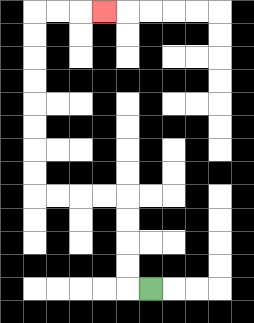{'start': '[6, 12]', 'end': '[4, 0]', 'path_directions': 'L,U,U,U,U,L,L,L,L,U,U,U,U,U,U,U,U,R,R,R', 'path_coordinates': '[[6, 12], [5, 12], [5, 11], [5, 10], [5, 9], [5, 8], [4, 8], [3, 8], [2, 8], [1, 8], [1, 7], [1, 6], [1, 5], [1, 4], [1, 3], [1, 2], [1, 1], [1, 0], [2, 0], [3, 0], [4, 0]]'}